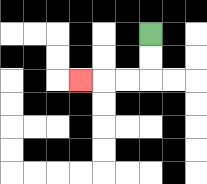{'start': '[6, 1]', 'end': '[3, 3]', 'path_directions': 'D,D,L,L,L', 'path_coordinates': '[[6, 1], [6, 2], [6, 3], [5, 3], [4, 3], [3, 3]]'}